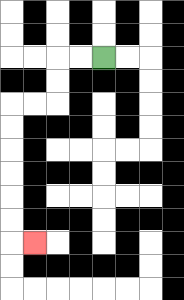{'start': '[4, 2]', 'end': '[1, 10]', 'path_directions': 'L,L,D,D,L,L,D,D,D,D,D,D,R', 'path_coordinates': '[[4, 2], [3, 2], [2, 2], [2, 3], [2, 4], [1, 4], [0, 4], [0, 5], [0, 6], [0, 7], [0, 8], [0, 9], [0, 10], [1, 10]]'}